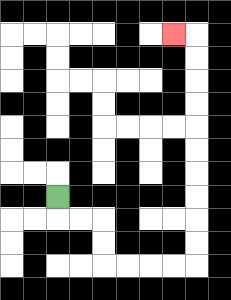{'start': '[2, 8]', 'end': '[7, 1]', 'path_directions': 'D,R,R,D,D,R,R,R,R,U,U,U,U,U,U,U,U,U,U,L', 'path_coordinates': '[[2, 8], [2, 9], [3, 9], [4, 9], [4, 10], [4, 11], [5, 11], [6, 11], [7, 11], [8, 11], [8, 10], [8, 9], [8, 8], [8, 7], [8, 6], [8, 5], [8, 4], [8, 3], [8, 2], [8, 1], [7, 1]]'}